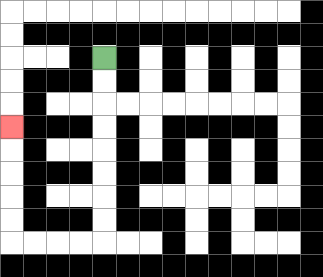{'start': '[4, 2]', 'end': '[0, 5]', 'path_directions': 'D,D,D,D,D,D,D,D,L,L,L,L,U,U,U,U,U', 'path_coordinates': '[[4, 2], [4, 3], [4, 4], [4, 5], [4, 6], [4, 7], [4, 8], [4, 9], [4, 10], [3, 10], [2, 10], [1, 10], [0, 10], [0, 9], [0, 8], [0, 7], [0, 6], [0, 5]]'}